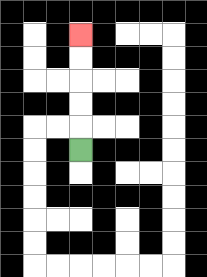{'start': '[3, 6]', 'end': '[3, 1]', 'path_directions': 'U,U,U,U,U', 'path_coordinates': '[[3, 6], [3, 5], [3, 4], [3, 3], [3, 2], [3, 1]]'}